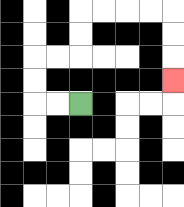{'start': '[3, 4]', 'end': '[7, 3]', 'path_directions': 'L,L,U,U,R,R,U,U,R,R,R,R,D,D,D', 'path_coordinates': '[[3, 4], [2, 4], [1, 4], [1, 3], [1, 2], [2, 2], [3, 2], [3, 1], [3, 0], [4, 0], [5, 0], [6, 0], [7, 0], [7, 1], [7, 2], [7, 3]]'}